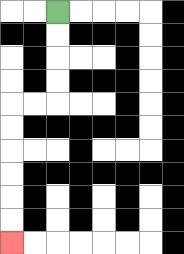{'start': '[2, 0]', 'end': '[0, 10]', 'path_directions': 'D,D,D,D,L,L,D,D,D,D,D,D', 'path_coordinates': '[[2, 0], [2, 1], [2, 2], [2, 3], [2, 4], [1, 4], [0, 4], [0, 5], [0, 6], [0, 7], [0, 8], [0, 9], [0, 10]]'}